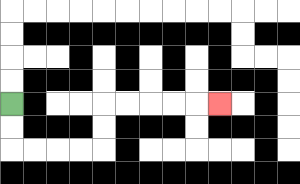{'start': '[0, 4]', 'end': '[9, 4]', 'path_directions': 'D,D,R,R,R,R,U,U,R,R,R,R,R', 'path_coordinates': '[[0, 4], [0, 5], [0, 6], [1, 6], [2, 6], [3, 6], [4, 6], [4, 5], [4, 4], [5, 4], [6, 4], [7, 4], [8, 4], [9, 4]]'}